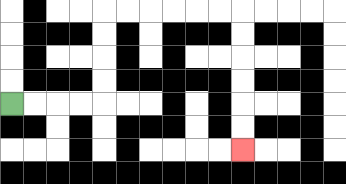{'start': '[0, 4]', 'end': '[10, 6]', 'path_directions': 'R,R,R,R,U,U,U,U,R,R,R,R,R,R,D,D,D,D,D,D', 'path_coordinates': '[[0, 4], [1, 4], [2, 4], [3, 4], [4, 4], [4, 3], [4, 2], [4, 1], [4, 0], [5, 0], [6, 0], [7, 0], [8, 0], [9, 0], [10, 0], [10, 1], [10, 2], [10, 3], [10, 4], [10, 5], [10, 6]]'}